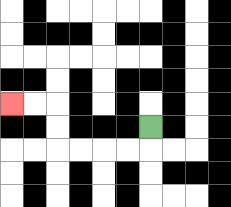{'start': '[6, 5]', 'end': '[0, 4]', 'path_directions': 'D,L,L,L,L,U,U,L,L', 'path_coordinates': '[[6, 5], [6, 6], [5, 6], [4, 6], [3, 6], [2, 6], [2, 5], [2, 4], [1, 4], [0, 4]]'}